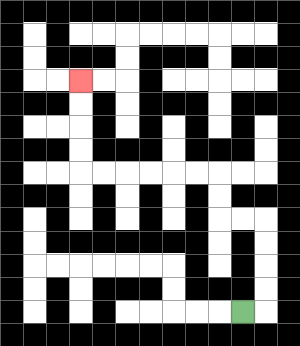{'start': '[10, 13]', 'end': '[3, 3]', 'path_directions': 'R,U,U,U,U,L,L,U,U,L,L,L,L,L,L,U,U,U,U', 'path_coordinates': '[[10, 13], [11, 13], [11, 12], [11, 11], [11, 10], [11, 9], [10, 9], [9, 9], [9, 8], [9, 7], [8, 7], [7, 7], [6, 7], [5, 7], [4, 7], [3, 7], [3, 6], [3, 5], [3, 4], [3, 3]]'}